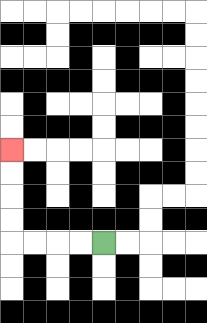{'start': '[4, 10]', 'end': '[0, 6]', 'path_directions': 'L,L,L,L,U,U,U,U', 'path_coordinates': '[[4, 10], [3, 10], [2, 10], [1, 10], [0, 10], [0, 9], [0, 8], [0, 7], [0, 6]]'}